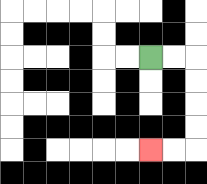{'start': '[6, 2]', 'end': '[6, 6]', 'path_directions': 'R,R,D,D,D,D,L,L', 'path_coordinates': '[[6, 2], [7, 2], [8, 2], [8, 3], [8, 4], [8, 5], [8, 6], [7, 6], [6, 6]]'}